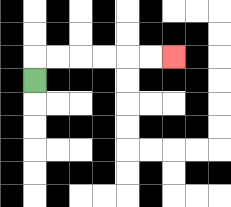{'start': '[1, 3]', 'end': '[7, 2]', 'path_directions': 'U,R,R,R,R,R,R', 'path_coordinates': '[[1, 3], [1, 2], [2, 2], [3, 2], [4, 2], [5, 2], [6, 2], [7, 2]]'}